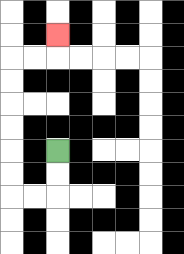{'start': '[2, 6]', 'end': '[2, 1]', 'path_directions': 'D,D,L,L,U,U,U,U,U,U,R,R,U', 'path_coordinates': '[[2, 6], [2, 7], [2, 8], [1, 8], [0, 8], [0, 7], [0, 6], [0, 5], [0, 4], [0, 3], [0, 2], [1, 2], [2, 2], [2, 1]]'}